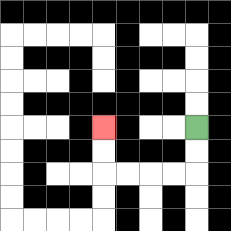{'start': '[8, 5]', 'end': '[4, 5]', 'path_directions': 'D,D,L,L,L,L,U,U', 'path_coordinates': '[[8, 5], [8, 6], [8, 7], [7, 7], [6, 7], [5, 7], [4, 7], [4, 6], [4, 5]]'}